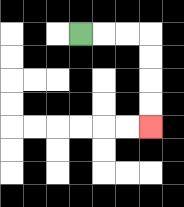{'start': '[3, 1]', 'end': '[6, 5]', 'path_directions': 'R,R,R,D,D,D,D', 'path_coordinates': '[[3, 1], [4, 1], [5, 1], [6, 1], [6, 2], [6, 3], [6, 4], [6, 5]]'}